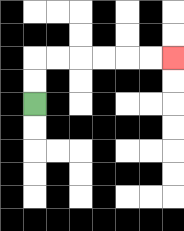{'start': '[1, 4]', 'end': '[7, 2]', 'path_directions': 'U,U,R,R,R,R,R,R', 'path_coordinates': '[[1, 4], [1, 3], [1, 2], [2, 2], [3, 2], [4, 2], [5, 2], [6, 2], [7, 2]]'}